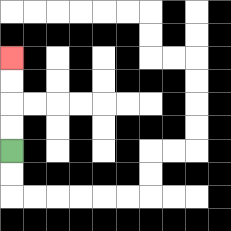{'start': '[0, 6]', 'end': '[0, 2]', 'path_directions': 'U,U,U,U', 'path_coordinates': '[[0, 6], [0, 5], [0, 4], [0, 3], [0, 2]]'}